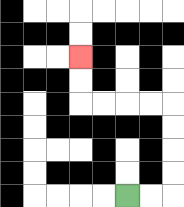{'start': '[5, 8]', 'end': '[3, 2]', 'path_directions': 'R,R,U,U,U,U,L,L,L,L,U,U', 'path_coordinates': '[[5, 8], [6, 8], [7, 8], [7, 7], [7, 6], [7, 5], [7, 4], [6, 4], [5, 4], [4, 4], [3, 4], [3, 3], [3, 2]]'}